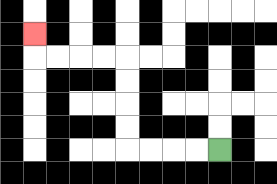{'start': '[9, 6]', 'end': '[1, 1]', 'path_directions': 'L,L,L,L,U,U,U,U,L,L,L,L,U', 'path_coordinates': '[[9, 6], [8, 6], [7, 6], [6, 6], [5, 6], [5, 5], [5, 4], [5, 3], [5, 2], [4, 2], [3, 2], [2, 2], [1, 2], [1, 1]]'}